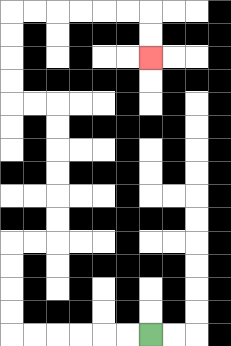{'start': '[6, 14]', 'end': '[6, 2]', 'path_directions': 'L,L,L,L,L,L,U,U,U,U,R,R,U,U,U,U,U,U,L,L,U,U,U,U,R,R,R,R,R,R,D,D', 'path_coordinates': '[[6, 14], [5, 14], [4, 14], [3, 14], [2, 14], [1, 14], [0, 14], [0, 13], [0, 12], [0, 11], [0, 10], [1, 10], [2, 10], [2, 9], [2, 8], [2, 7], [2, 6], [2, 5], [2, 4], [1, 4], [0, 4], [0, 3], [0, 2], [0, 1], [0, 0], [1, 0], [2, 0], [3, 0], [4, 0], [5, 0], [6, 0], [6, 1], [6, 2]]'}